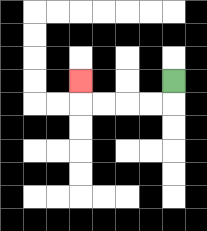{'start': '[7, 3]', 'end': '[3, 3]', 'path_directions': 'D,L,L,L,L,U', 'path_coordinates': '[[7, 3], [7, 4], [6, 4], [5, 4], [4, 4], [3, 4], [3, 3]]'}